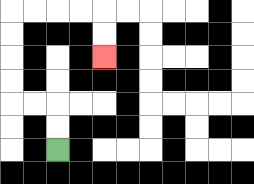{'start': '[2, 6]', 'end': '[4, 2]', 'path_directions': 'U,U,L,L,U,U,U,U,R,R,R,R,D,D', 'path_coordinates': '[[2, 6], [2, 5], [2, 4], [1, 4], [0, 4], [0, 3], [0, 2], [0, 1], [0, 0], [1, 0], [2, 0], [3, 0], [4, 0], [4, 1], [4, 2]]'}